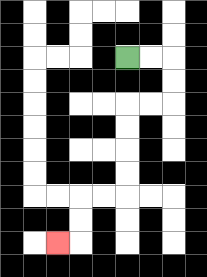{'start': '[5, 2]', 'end': '[2, 10]', 'path_directions': 'R,R,D,D,L,L,D,D,D,D,L,L,D,D,L', 'path_coordinates': '[[5, 2], [6, 2], [7, 2], [7, 3], [7, 4], [6, 4], [5, 4], [5, 5], [5, 6], [5, 7], [5, 8], [4, 8], [3, 8], [3, 9], [3, 10], [2, 10]]'}